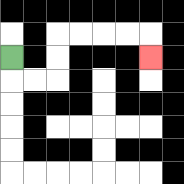{'start': '[0, 2]', 'end': '[6, 2]', 'path_directions': 'D,R,R,U,U,R,R,R,R,D', 'path_coordinates': '[[0, 2], [0, 3], [1, 3], [2, 3], [2, 2], [2, 1], [3, 1], [4, 1], [5, 1], [6, 1], [6, 2]]'}